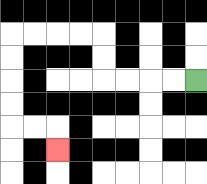{'start': '[8, 3]', 'end': '[2, 6]', 'path_directions': 'L,L,L,L,U,U,L,L,L,L,D,D,D,D,R,R,D', 'path_coordinates': '[[8, 3], [7, 3], [6, 3], [5, 3], [4, 3], [4, 2], [4, 1], [3, 1], [2, 1], [1, 1], [0, 1], [0, 2], [0, 3], [0, 4], [0, 5], [1, 5], [2, 5], [2, 6]]'}